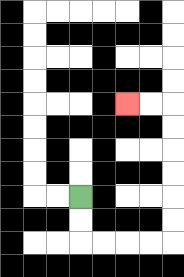{'start': '[3, 8]', 'end': '[5, 4]', 'path_directions': 'D,D,R,R,R,R,U,U,U,U,U,U,L,L', 'path_coordinates': '[[3, 8], [3, 9], [3, 10], [4, 10], [5, 10], [6, 10], [7, 10], [7, 9], [7, 8], [7, 7], [7, 6], [7, 5], [7, 4], [6, 4], [5, 4]]'}